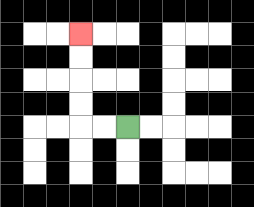{'start': '[5, 5]', 'end': '[3, 1]', 'path_directions': 'L,L,U,U,U,U', 'path_coordinates': '[[5, 5], [4, 5], [3, 5], [3, 4], [3, 3], [3, 2], [3, 1]]'}